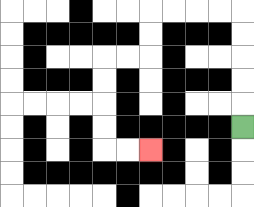{'start': '[10, 5]', 'end': '[6, 6]', 'path_directions': 'U,U,U,U,U,L,L,L,L,D,D,L,L,D,D,D,D,R,R', 'path_coordinates': '[[10, 5], [10, 4], [10, 3], [10, 2], [10, 1], [10, 0], [9, 0], [8, 0], [7, 0], [6, 0], [6, 1], [6, 2], [5, 2], [4, 2], [4, 3], [4, 4], [4, 5], [4, 6], [5, 6], [6, 6]]'}